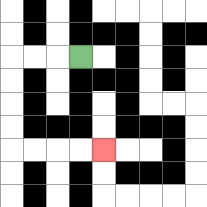{'start': '[3, 2]', 'end': '[4, 6]', 'path_directions': 'L,L,L,D,D,D,D,R,R,R,R', 'path_coordinates': '[[3, 2], [2, 2], [1, 2], [0, 2], [0, 3], [0, 4], [0, 5], [0, 6], [1, 6], [2, 6], [3, 6], [4, 6]]'}